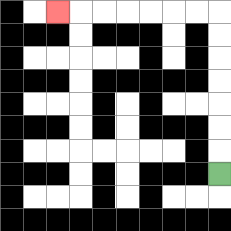{'start': '[9, 7]', 'end': '[2, 0]', 'path_directions': 'U,U,U,U,U,U,U,L,L,L,L,L,L,L', 'path_coordinates': '[[9, 7], [9, 6], [9, 5], [9, 4], [9, 3], [9, 2], [9, 1], [9, 0], [8, 0], [7, 0], [6, 0], [5, 0], [4, 0], [3, 0], [2, 0]]'}